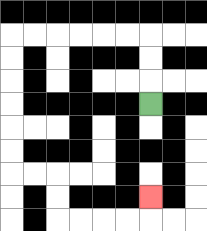{'start': '[6, 4]', 'end': '[6, 8]', 'path_directions': 'U,U,U,L,L,L,L,L,L,D,D,D,D,D,D,R,R,D,D,R,R,R,R,U', 'path_coordinates': '[[6, 4], [6, 3], [6, 2], [6, 1], [5, 1], [4, 1], [3, 1], [2, 1], [1, 1], [0, 1], [0, 2], [0, 3], [0, 4], [0, 5], [0, 6], [0, 7], [1, 7], [2, 7], [2, 8], [2, 9], [3, 9], [4, 9], [5, 9], [6, 9], [6, 8]]'}